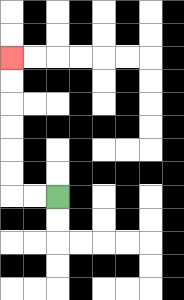{'start': '[2, 8]', 'end': '[0, 2]', 'path_directions': 'L,L,U,U,U,U,U,U', 'path_coordinates': '[[2, 8], [1, 8], [0, 8], [0, 7], [0, 6], [0, 5], [0, 4], [0, 3], [0, 2]]'}